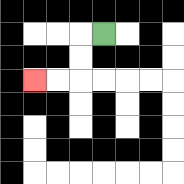{'start': '[4, 1]', 'end': '[1, 3]', 'path_directions': 'L,D,D,L,L', 'path_coordinates': '[[4, 1], [3, 1], [3, 2], [3, 3], [2, 3], [1, 3]]'}